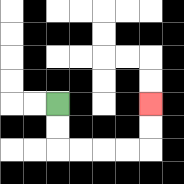{'start': '[2, 4]', 'end': '[6, 4]', 'path_directions': 'D,D,R,R,R,R,U,U', 'path_coordinates': '[[2, 4], [2, 5], [2, 6], [3, 6], [4, 6], [5, 6], [6, 6], [6, 5], [6, 4]]'}